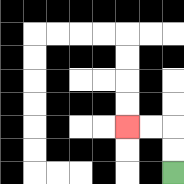{'start': '[7, 7]', 'end': '[5, 5]', 'path_directions': 'U,U,L,L', 'path_coordinates': '[[7, 7], [7, 6], [7, 5], [6, 5], [5, 5]]'}